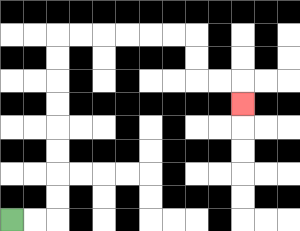{'start': '[0, 9]', 'end': '[10, 4]', 'path_directions': 'R,R,U,U,U,U,U,U,U,U,R,R,R,R,R,R,D,D,R,R,D', 'path_coordinates': '[[0, 9], [1, 9], [2, 9], [2, 8], [2, 7], [2, 6], [2, 5], [2, 4], [2, 3], [2, 2], [2, 1], [3, 1], [4, 1], [5, 1], [6, 1], [7, 1], [8, 1], [8, 2], [8, 3], [9, 3], [10, 3], [10, 4]]'}